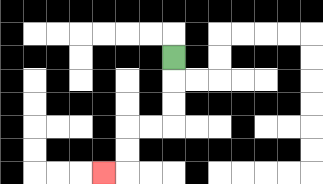{'start': '[7, 2]', 'end': '[4, 7]', 'path_directions': 'D,D,D,L,L,D,D,L', 'path_coordinates': '[[7, 2], [7, 3], [7, 4], [7, 5], [6, 5], [5, 5], [5, 6], [5, 7], [4, 7]]'}